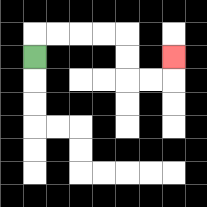{'start': '[1, 2]', 'end': '[7, 2]', 'path_directions': 'U,R,R,R,R,D,D,R,R,U', 'path_coordinates': '[[1, 2], [1, 1], [2, 1], [3, 1], [4, 1], [5, 1], [5, 2], [5, 3], [6, 3], [7, 3], [7, 2]]'}